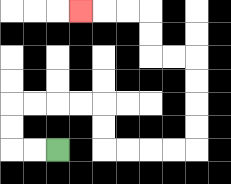{'start': '[2, 6]', 'end': '[3, 0]', 'path_directions': 'L,L,U,U,R,R,R,R,D,D,R,R,R,R,U,U,U,U,L,L,U,U,L,L,L', 'path_coordinates': '[[2, 6], [1, 6], [0, 6], [0, 5], [0, 4], [1, 4], [2, 4], [3, 4], [4, 4], [4, 5], [4, 6], [5, 6], [6, 6], [7, 6], [8, 6], [8, 5], [8, 4], [8, 3], [8, 2], [7, 2], [6, 2], [6, 1], [6, 0], [5, 0], [4, 0], [3, 0]]'}